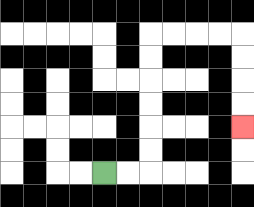{'start': '[4, 7]', 'end': '[10, 5]', 'path_directions': 'R,R,U,U,U,U,U,U,R,R,R,R,D,D,D,D', 'path_coordinates': '[[4, 7], [5, 7], [6, 7], [6, 6], [6, 5], [6, 4], [6, 3], [6, 2], [6, 1], [7, 1], [8, 1], [9, 1], [10, 1], [10, 2], [10, 3], [10, 4], [10, 5]]'}